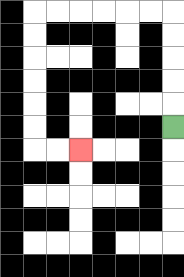{'start': '[7, 5]', 'end': '[3, 6]', 'path_directions': 'U,U,U,U,U,L,L,L,L,L,L,D,D,D,D,D,D,R,R', 'path_coordinates': '[[7, 5], [7, 4], [7, 3], [7, 2], [7, 1], [7, 0], [6, 0], [5, 0], [4, 0], [3, 0], [2, 0], [1, 0], [1, 1], [1, 2], [1, 3], [1, 4], [1, 5], [1, 6], [2, 6], [3, 6]]'}